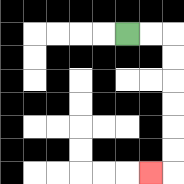{'start': '[5, 1]', 'end': '[6, 7]', 'path_directions': 'R,R,D,D,D,D,D,D,L', 'path_coordinates': '[[5, 1], [6, 1], [7, 1], [7, 2], [7, 3], [7, 4], [7, 5], [7, 6], [7, 7], [6, 7]]'}